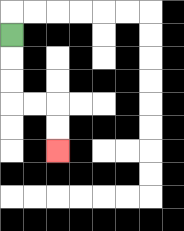{'start': '[0, 1]', 'end': '[2, 6]', 'path_directions': 'D,D,D,R,R,D,D', 'path_coordinates': '[[0, 1], [0, 2], [0, 3], [0, 4], [1, 4], [2, 4], [2, 5], [2, 6]]'}